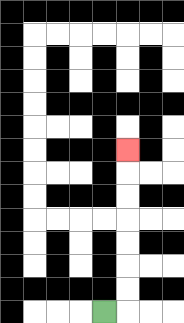{'start': '[4, 13]', 'end': '[5, 6]', 'path_directions': 'R,U,U,U,U,U,U,U', 'path_coordinates': '[[4, 13], [5, 13], [5, 12], [5, 11], [5, 10], [5, 9], [5, 8], [5, 7], [5, 6]]'}